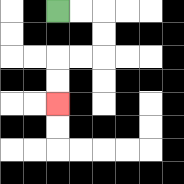{'start': '[2, 0]', 'end': '[2, 4]', 'path_directions': 'R,R,D,D,L,L,D,D', 'path_coordinates': '[[2, 0], [3, 0], [4, 0], [4, 1], [4, 2], [3, 2], [2, 2], [2, 3], [2, 4]]'}